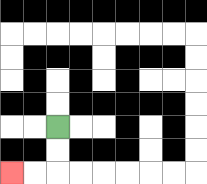{'start': '[2, 5]', 'end': '[0, 7]', 'path_directions': 'D,D,L,L', 'path_coordinates': '[[2, 5], [2, 6], [2, 7], [1, 7], [0, 7]]'}